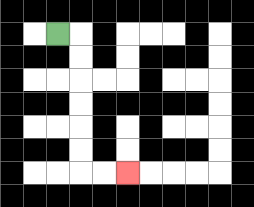{'start': '[2, 1]', 'end': '[5, 7]', 'path_directions': 'R,D,D,D,D,D,D,R,R', 'path_coordinates': '[[2, 1], [3, 1], [3, 2], [3, 3], [3, 4], [3, 5], [3, 6], [3, 7], [4, 7], [5, 7]]'}